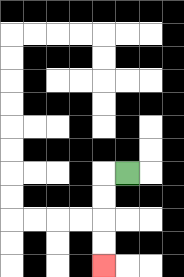{'start': '[5, 7]', 'end': '[4, 11]', 'path_directions': 'L,D,D,D,D', 'path_coordinates': '[[5, 7], [4, 7], [4, 8], [4, 9], [4, 10], [4, 11]]'}